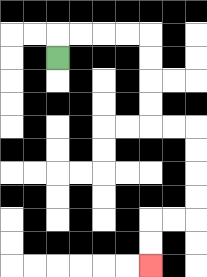{'start': '[2, 2]', 'end': '[6, 11]', 'path_directions': 'U,R,R,R,R,D,D,D,D,R,R,D,D,D,D,L,L,D,D', 'path_coordinates': '[[2, 2], [2, 1], [3, 1], [4, 1], [5, 1], [6, 1], [6, 2], [6, 3], [6, 4], [6, 5], [7, 5], [8, 5], [8, 6], [8, 7], [8, 8], [8, 9], [7, 9], [6, 9], [6, 10], [6, 11]]'}